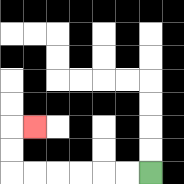{'start': '[6, 7]', 'end': '[1, 5]', 'path_directions': 'L,L,L,L,L,L,U,U,R', 'path_coordinates': '[[6, 7], [5, 7], [4, 7], [3, 7], [2, 7], [1, 7], [0, 7], [0, 6], [0, 5], [1, 5]]'}